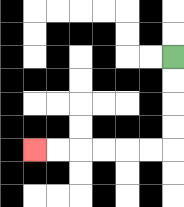{'start': '[7, 2]', 'end': '[1, 6]', 'path_directions': 'D,D,D,D,L,L,L,L,L,L', 'path_coordinates': '[[7, 2], [7, 3], [7, 4], [7, 5], [7, 6], [6, 6], [5, 6], [4, 6], [3, 6], [2, 6], [1, 6]]'}